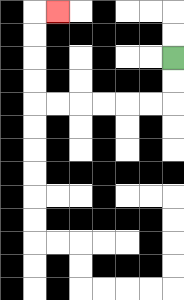{'start': '[7, 2]', 'end': '[2, 0]', 'path_directions': 'D,D,L,L,L,L,L,L,U,U,U,U,R', 'path_coordinates': '[[7, 2], [7, 3], [7, 4], [6, 4], [5, 4], [4, 4], [3, 4], [2, 4], [1, 4], [1, 3], [1, 2], [1, 1], [1, 0], [2, 0]]'}